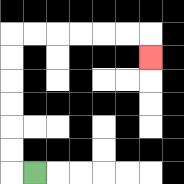{'start': '[1, 7]', 'end': '[6, 2]', 'path_directions': 'L,U,U,U,U,U,U,R,R,R,R,R,R,D', 'path_coordinates': '[[1, 7], [0, 7], [0, 6], [0, 5], [0, 4], [0, 3], [0, 2], [0, 1], [1, 1], [2, 1], [3, 1], [4, 1], [5, 1], [6, 1], [6, 2]]'}